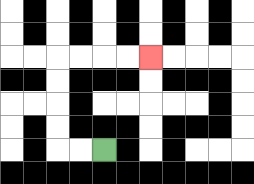{'start': '[4, 6]', 'end': '[6, 2]', 'path_directions': 'L,L,U,U,U,U,R,R,R,R', 'path_coordinates': '[[4, 6], [3, 6], [2, 6], [2, 5], [2, 4], [2, 3], [2, 2], [3, 2], [4, 2], [5, 2], [6, 2]]'}